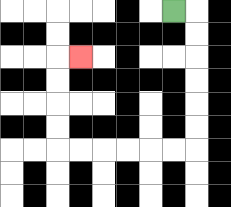{'start': '[7, 0]', 'end': '[3, 2]', 'path_directions': 'R,D,D,D,D,D,D,L,L,L,L,L,L,U,U,U,U,R', 'path_coordinates': '[[7, 0], [8, 0], [8, 1], [8, 2], [8, 3], [8, 4], [8, 5], [8, 6], [7, 6], [6, 6], [5, 6], [4, 6], [3, 6], [2, 6], [2, 5], [2, 4], [2, 3], [2, 2], [3, 2]]'}